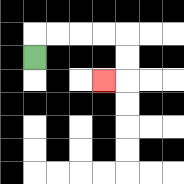{'start': '[1, 2]', 'end': '[4, 3]', 'path_directions': 'U,R,R,R,R,D,D,L', 'path_coordinates': '[[1, 2], [1, 1], [2, 1], [3, 1], [4, 1], [5, 1], [5, 2], [5, 3], [4, 3]]'}